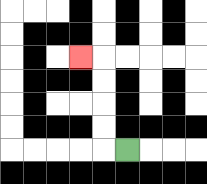{'start': '[5, 6]', 'end': '[3, 2]', 'path_directions': 'L,U,U,U,U,L', 'path_coordinates': '[[5, 6], [4, 6], [4, 5], [4, 4], [4, 3], [4, 2], [3, 2]]'}